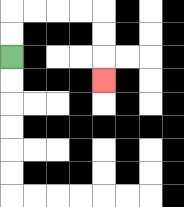{'start': '[0, 2]', 'end': '[4, 3]', 'path_directions': 'U,U,R,R,R,R,D,D,D', 'path_coordinates': '[[0, 2], [0, 1], [0, 0], [1, 0], [2, 0], [3, 0], [4, 0], [4, 1], [4, 2], [4, 3]]'}